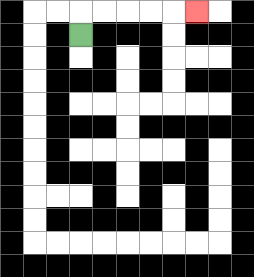{'start': '[3, 1]', 'end': '[8, 0]', 'path_directions': 'U,R,R,R,R,R', 'path_coordinates': '[[3, 1], [3, 0], [4, 0], [5, 0], [6, 0], [7, 0], [8, 0]]'}